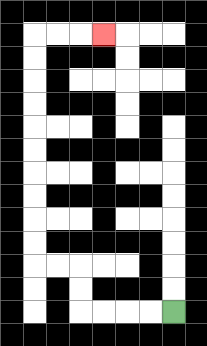{'start': '[7, 13]', 'end': '[4, 1]', 'path_directions': 'L,L,L,L,U,U,L,L,U,U,U,U,U,U,U,U,U,U,R,R,R', 'path_coordinates': '[[7, 13], [6, 13], [5, 13], [4, 13], [3, 13], [3, 12], [3, 11], [2, 11], [1, 11], [1, 10], [1, 9], [1, 8], [1, 7], [1, 6], [1, 5], [1, 4], [1, 3], [1, 2], [1, 1], [2, 1], [3, 1], [4, 1]]'}